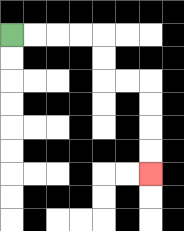{'start': '[0, 1]', 'end': '[6, 7]', 'path_directions': 'R,R,R,R,D,D,R,R,D,D,D,D', 'path_coordinates': '[[0, 1], [1, 1], [2, 1], [3, 1], [4, 1], [4, 2], [4, 3], [5, 3], [6, 3], [6, 4], [6, 5], [6, 6], [6, 7]]'}